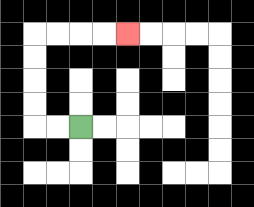{'start': '[3, 5]', 'end': '[5, 1]', 'path_directions': 'L,L,U,U,U,U,R,R,R,R', 'path_coordinates': '[[3, 5], [2, 5], [1, 5], [1, 4], [1, 3], [1, 2], [1, 1], [2, 1], [3, 1], [4, 1], [5, 1]]'}